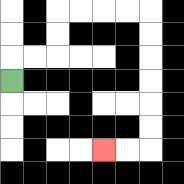{'start': '[0, 3]', 'end': '[4, 6]', 'path_directions': 'U,R,R,U,U,R,R,R,R,D,D,D,D,D,D,L,L', 'path_coordinates': '[[0, 3], [0, 2], [1, 2], [2, 2], [2, 1], [2, 0], [3, 0], [4, 0], [5, 0], [6, 0], [6, 1], [6, 2], [6, 3], [6, 4], [6, 5], [6, 6], [5, 6], [4, 6]]'}